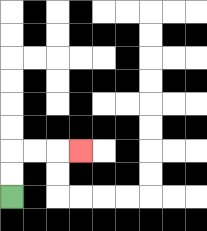{'start': '[0, 8]', 'end': '[3, 6]', 'path_directions': 'U,U,R,R,R', 'path_coordinates': '[[0, 8], [0, 7], [0, 6], [1, 6], [2, 6], [3, 6]]'}